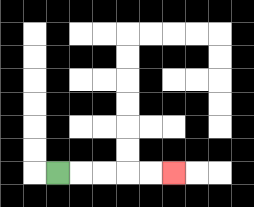{'start': '[2, 7]', 'end': '[7, 7]', 'path_directions': 'R,R,R,R,R', 'path_coordinates': '[[2, 7], [3, 7], [4, 7], [5, 7], [6, 7], [7, 7]]'}